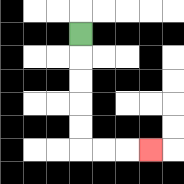{'start': '[3, 1]', 'end': '[6, 6]', 'path_directions': 'D,D,D,D,D,R,R,R', 'path_coordinates': '[[3, 1], [3, 2], [3, 3], [3, 4], [3, 5], [3, 6], [4, 6], [5, 6], [6, 6]]'}